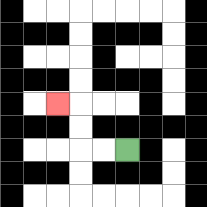{'start': '[5, 6]', 'end': '[2, 4]', 'path_directions': 'L,L,U,U,L', 'path_coordinates': '[[5, 6], [4, 6], [3, 6], [3, 5], [3, 4], [2, 4]]'}